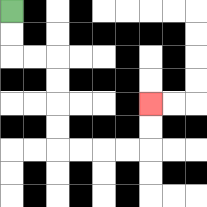{'start': '[0, 0]', 'end': '[6, 4]', 'path_directions': 'D,D,R,R,D,D,D,D,R,R,R,R,U,U', 'path_coordinates': '[[0, 0], [0, 1], [0, 2], [1, 2], [2, 2], [2, 3], [2, 4], [2, 5], [2, 6], [3, 6], [4, 6], [5, 6], [6, 6], [6, 5], [6, 4]]'}